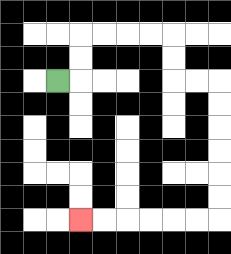{'start': '[2, 3]', 'end': '[3, 9]', 'path_directions': 'R,U,U,R,R,R,R,D,D,R,R,D,D,D,D,D,D,L,L,L,L,L,L', 'path_coordinates': '[[2, 3], [3, 3], [3, 2], [3, 1], [4, 1], [5, 1], [6, 1], [7, 1], [7, 2], [7, 3], [8, 3], [9, 3], [9, 4], [9, 5], [9, 6], [9, 7], [9, 8], [9, 9], [8, 9], [7, 9], [6, 9], [5, 9], [4, 9], [3, 9]]'}